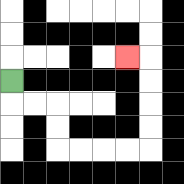{'start': '[0, 3]', 'end': '[5, 2]', 'path_directions': 'D,R,R,D,D,R,R,R,R,U,U,U,U,L', 'path_coordinates': '[[0, 3], [0, 4], [1, 4], [2, 4], [2, 5], [2, 6], [3, 6], [4, 6], [5, 6], [6, 6], [6, 5], [6, 4], [6, 3], [6, 2], [5, 2]]'}